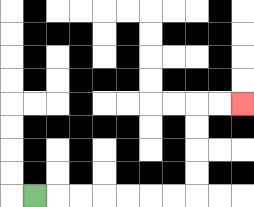{'start': '[1, 8]', 'end': '[10, 4]', 'path_directions': 'R,R,R,R,R,R,R,U,U,U,U,R,R', 'path_coordinates': '[[1, 8], [2, 8], [3, 8], [4, 8], [5, 8], [6, 8], [7, 8], [8, 8], [8, 7], [8, 6], [8, 5], [8, 4], [9, 4], [10, 4]]'}